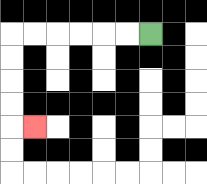{'start': '[6, 1]', 'end': '[1, 5]', 'path_directions': 'L,L,L,L,L,L,D,D,D,D,R', 'path_coordinates': '[[6, 1], [5, 1], [4, 1], [3, 1], [2, 1], [1, 1], [0, 1], [0, 2], [0, 3], [0, 4], [0, 5], [1, 5]]'}